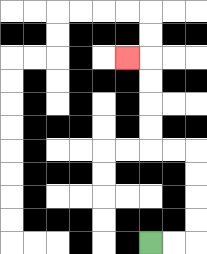{'start': '[6, 10]', 'end': '[5, 2]', 'path_directions': 'R,R,U,U,U,U,L,L,U,U,U,U,L', 'path_coordinates': '[[6, 10], [7, 10], [8, 10], [8, 9], [8, 8], [8, 7], [8, 6], [7, 6], [6, 6], [6, 5], [6, 4], [6, 3], [6, 2], [5, 2]]'}